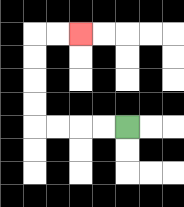{'start': '[5, 5]', 'end': '[3, 1]', 'path_directions': 'L,L,L,L,U,U,U,U,R,R', 'path_coordinates': '[[5, 5], [4, 5], [3, 5], [2, 5], [1, 5], [1, 4], [1, 3], [1, 2], [1, 1], [2, 1], [3, 1]]'}